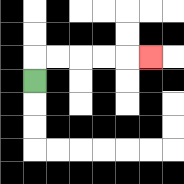{'start': '[1, 3]', 'end': '[6, 2]', 'path_directions': 'U,R,R,R,R,R', 'path_coordinates': '[[1, 3], [1, 2], [2, 2], [3, 2], [4, 2], [5, 2], [6, 2]]'}